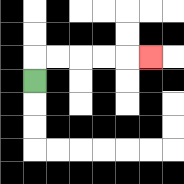{'start': '[1, 3]', 'end': '[6, 2]', 'path_directions': 'U,R,R,R,R,R', 'path_coordinates': '[[1, 3], [1, 2], [2, 2], [3, 2], [4, 2], [5, 2], [6, 2]]'}